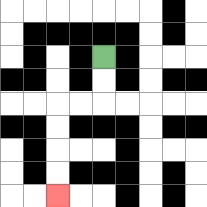{'start': '[4, 2]', 'end': '[2, 8]', 'path_directions': 'D,D,L,L,D,D,D,D', 'path_coordinates': '[[4, 2], [4, 3], [4, 4], [3, 4], [2, 4], [2, 5], [2, 6], [2, 7], [2, 8]]'}